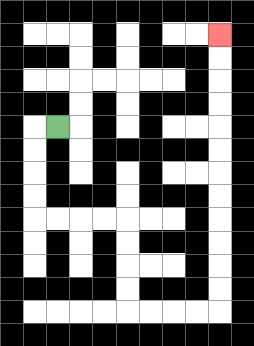{'start': '[2, 5]', 'end': '[9, 1]', 'path_directions': 'L,D,D,D,D,R,R,R,R,D,D,D,D,R,R,R,R,U,U,U,U,U,U,U,U,U,U,U,U', 'path_coordinates': '[[2, 5], [1, 5], [1, 6], [1, 7], [1, 8], [1, 9], [2, 9], [3, 9], [4, 9], [5, 9], [5, 10], [5, 11], [5, 12], [5, 13], [6, 13], [7, 13], [8, 13], [9, 13], [9, 12], [9, 11], [9, 10], [9, 9], [9, 8], [9, 7], [9, 6], [9, 5], [9, 4], [9, 3], [9, 2], [9, 1]]'}